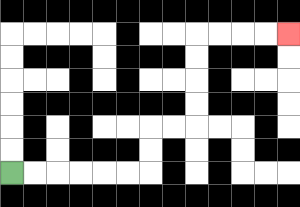{'start': '[0, 7]', 'end': '[12, 1]', 'path_directions': 'R,R,R,R,R,R,U,U,R,R,U,U,U,U,R,R,R,R', 'path_coordinates': '[[0, 7], [1, 7], [2, 7], [3, 7], [4, 7], [5, 7], [6, 7], [6, 6], [6, 5], [7, 5], [8, 5], [8, 4], [8, 3], [8, 2], [8, 1], [9, 1], [10, 1], [11, 1], [12, 1]]'}